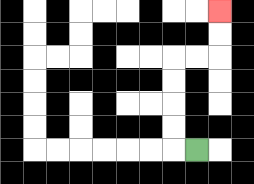{'start': '[8, 6]', 'end': '[9, 0]', 'path_directions': 'L,U,U,U,U,R,R,U,U', 'path_coordinates': '[[8, 6], [7, 6], [7, 5], [7, 4], [7, 3], [7, 2], [8, 2], [9, 2], [9, 1], [9, 0]]'}